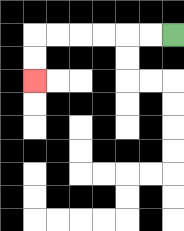{'start': '[7, 1]', 'end': '[1, 3]', 'path_directions': 'L,L,L,L,L,L,D,D', 'path_coordinates': '[[7, 1], [6, 1], [5, 1], [4, 1], [3, 1], [2, 1], [1, 1], [1, 2], [1, 3]]'}